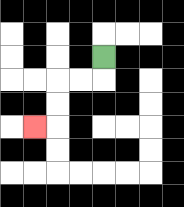{'start': '[4, 2]', 'end': '[1, 5]', 'path_directions': 'D,L,L,D,D,L', 'path_coordinates': '[[4, 2], [4, 3], [3, 3], [2, 3], [2, 4], [2, 5], [1, 5]]'}